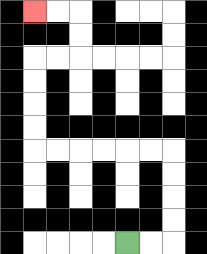{'start': '[5, 10]', 'end': '[1, 0]', 'path_directions': 'R,R,U,U,U,U,L,L,L,L,L,L,U,U,U,U,R,R,U,U,L,L', 'path_coordinates': '[[5, 10], [6, 10], [7, 10], [7, 9], [7, 8], [7, 7], [7, 6], [6, 6], [5, 6], [4, 6], [3, 6], [2, 6], [1, 6], [1, 5], [1, 4], [1, 3], [1, 2], [2, 2], [3, 2], [3, 1], [3, 0], [2, 0], [1, 0]]'}